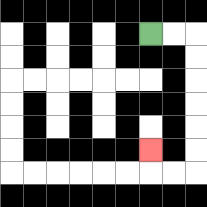{'start': '[6, 1]', 'end': '[6, 6]', 'path_directions': 'R,R,D,D,D,D,D,D,L,L,U', 'path_coordinates': '[[6, 1], [7, 1], [8, 1], [8, 2], [8, 3], [8, 4], [8, 5], [8, 6], [8, 7], [7, 7], [6, 7], [6, 6]]'}